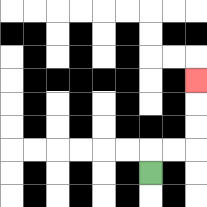{'start': '[6, 7]', 'end': '[8, 3]', 'path_directions': 'U,R,R,U,U,U', 'path_coordinates': '[[6, 7], [6, 6], [7, 6], [8, 6], [8, 5], [8, 4], [8, 3]]'}